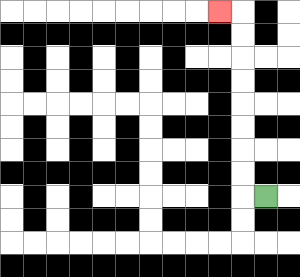{'start': '[11, 8]', 'end': '[9, 0]', 'path_directions': 'L,U,U,U,U,U,U,U,U,L', 'path_coordinates': '[[11, 8], [10, 8], [10, 7], [10, 6], [10, 5], [10, 4], [10, 3], [10, 2], [10, 1], [10, 0], [9, 0]]'}